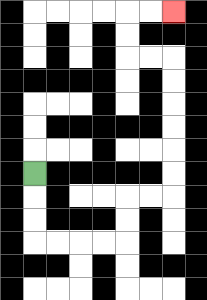{'start': '[1, 7]', 'end': '[7, 0]', 'path_directions': 'D,D,D,R,R,R,R,U,U,R,R,U,U,U,U,U,U,L,L,U,U,R,R', 'path_coordinates': '[[1, 7], [1, 8], [1, 9], [1, 10], [2, 10], [3, 10], [4, 10], [5, 10], [5, 9], [5, 8], [6, 8], [7, 8], [7, 7], [7, 6], [7, 5], [7, 4], [7, 3], [7, 2], [6, 2], [5, 2], [5, 1], [5, 0], [6, 0], [7, 0]]'}